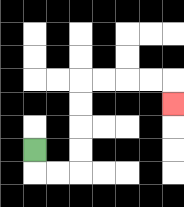{'start': '[1, 6]', 'end': '[7, 4]', 'path_directions': 'D,R,R,U,U,U,U,R,R,R,R,D', 'path_coordinates': '[[1, 6], [1, 7], [2, 7], [3, 7], [3, 6], [3, 5], [3, 4], [3, 3], [4, 3], [5, 3], [6, 3], [7, 3], [7, 4]]'}